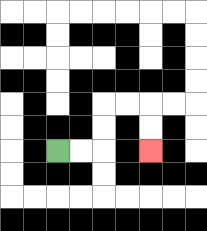{'start': '[2, 6]', 'end': '[6, 6]', 'path_directions': 'R,R,U,U,R,R,D,D', 'path_coordinates': '[[2, 6], [3, 6], [4, 6], [4, 5], [4, 4], [5, 4], [6, 4], [6, 5], [6, 6]]'}